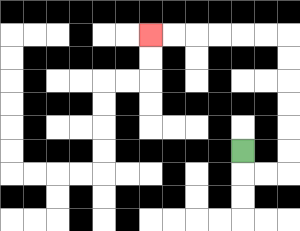{'start': '[10, 6]', 'end': '[6, 1]', 'path_directions': 'D,R,R,U,U,U,U,U,U,L,L,L,L,L,L', 'path_coordinates': '[[10, 6], [10, 7], [11, 7], [12, 7], [12, 6], [12, 5], [12, 4], [12, 3], [12, 2], [12, 1], [11, 1], [10, 1], [9, 1], [8, 1], [7, 1], [6, 1]]'}